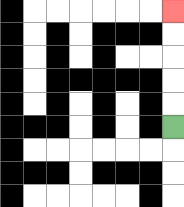{'start': '[7, 5]', 'end': '[7, 0]', 'path_directions': 'U,U,U,U,U', 'path_coordinates': '[[7, 5], [7, 4], [7, 3], [7, 2], [7, 1], [7, 0]]'}